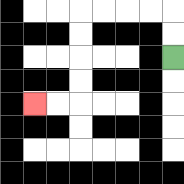{'start': '[7, 2]', 'end': '[1, 4]', 'path_directions': 'U,U,L,L,L,L,D,D,D,D,L,L', 'path_coordinates': '[[7, 2], [7, 1], [7, 0], [6, 0], [5, 0], [4, 0], [3, 0], [3, 1], [3, 2], [3, 3], [3, 4], [2, 4], [1, 4]]'}